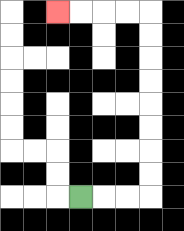{'start': '[3, 8]', 'end': '[2, 0]', 'path_directions': 'R,R,R,U,U,U,U,U,U,U,U,L,L,L,L', 'path_coordinates': '[[3, 8], [4, 8], [5, 8], [6, 8], [6, 7], [6, 6], [6, 5], [6, 4], [6, 3], [6, 2], [6, 1], [6, 0], [5, 0], [4, 0], [3, 0], [2, 0]]'}